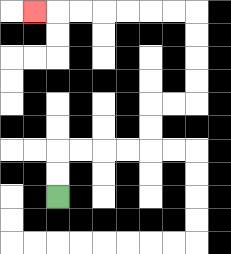{'start': '[2, 8]', 'end': '[1, 0]', 'path_directions': 'U,U,R,R,R,R,U,U,R,R,U,U,U,U,L,L,L,L,L,L,L', 'path_coordinates': '[[2, 8], [2, 7], [2, 6], [3, 6], [4, 6], [5, 6], [6, 6], [6, 5], [6, 4], [7, 4], [8, 4], [8, 3], [8, 2], [8, 1], [8, 0], [7, 0], [6, 0], [5, 0], [4, 0], [3, 0], [2, 0], [1, 0]]'}